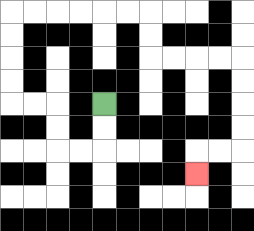{'start': '[4, 4]', 'end': '[8, 7]', 'path_directions': 'D,D,L,L,U,U,L,L,U,U,U,U,R,R,R,R,R,R,D,D,R,R,R,R,D,D,D,D,L,L,D', 'path_coordinates': '[[4, 4], [4, 5], [4, 6], [3, 6], [2, 6], [2, 5], [2, 4], [1, 4], [0, 4], [0, 3], [0, 2], [0, 1], [0, 0], [1, 0], [2, 0], [3, 0], [4, 0], [5, 0], [6, 0], [6, 1], [6, 2], [7, 2], [8, 2], [9, 2], [10, 2], [10, 3], [10, 4], [10, 5], [10, 6], [9, 6], [8, 6], [8, 7]]'}